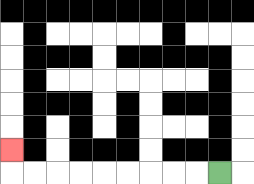{'start': '[9, 7]', 'end': '[0, 6]', 'path_directions': 'L,L,L,L,L,L,L,L,L,U', 'path_coordinates': '[[9, 7], [8, 7], [7, 7], [6, 7], [5, 7], [4, 7], [3, 7], [2, 7], [1, 7], [0, 7], [0, 6]]'}